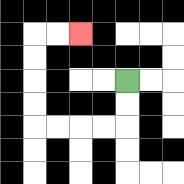{'start': '[5, 3]', 'end': '[3, 1]', 'path_directions': 'D,D,L,L,L,L,U,U,U,U,R,R', 'path_coordinates': '[[5, 3], [5, 4], [5, 5], [4, 5], [3, 5], [2, 5], [1, 5], [1, 4], [1, 3], [1, 2], [1, 1], [2, 1], [3, 1]]'}